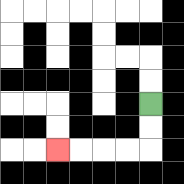{'start': '[6, 4]', 'end': '[2, 6]', 'path_directions': 'D,D,L,L,L,L', 'path_coordinates': '[[6, 4], [6, 5], [6, 6], [5, 6], [4, 6], [3, 6], [2, 6]]'}